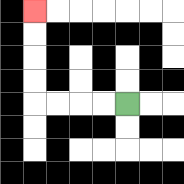{'start': '[5, 4]', 'end': '[1, 0]', 'path_directions': 'L,L,L,L,U,U,U,U', 'path_coordinates': '[[5, 4], [4, 4], [3, 4], [2, 4], [1, 4], [1, 3], [1, 2], [1, 1], [1, 0]]'}